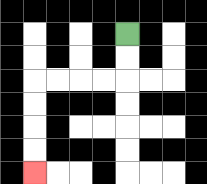{'start': '[5, 1]', 'end': '[1, 7]', 'path_directions': 'D,D,L,L,L,L,D,D,D,D', 'path_coordinates': '[[5, 1], [5, 2], [5, 3], [4, 3], [3, 3], [2, 3], [1, 3], [1, 4], [1, 5], [1, 6], [1, 7]]'}